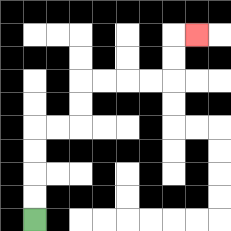{'start': '[1, 9]', 'end': '[8, 1]', 'path_directions': 'U,U,U,U,R,R,U,U,R,R,R,R,U,U,R', 'path_coordinates': '[[1, 9], [1, 8], [1, 7], [1, 6], [1, 5], [2, 5], [3, 5], [3, 4], [3, 3], [4, 3], [5, 3], [6, 3], [7, 3], [7, 2], [7, 1], [8, 1]]'}